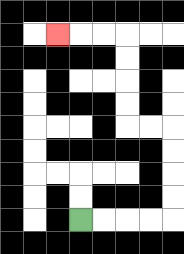{'start': '[3, 9]', 'end': '[2, 1]', 'path_directions': 'R,R,R,R,U,U,U,U,L,L,U,U,U,U,L,L,L', 'path_coordinates': '[[3, 9], [4, 9], [5, 9], [6, 9], [7, 9], [7, 8], [7, 7], [7, 6], [7, 5], [6, 5], [5, 5], [5, 4], [5, 3], [5, 2], [5, 1], [4, 1], [3, 1], [2, 1]]'}